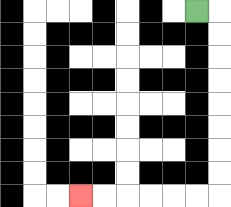{'start': '[8, 0]', 'end': '[3, 8]', 'path_directions': 'R,D,D,D,D,D,D,D,D,L,L,L,L,L,L', 'path_coordinates': '[[8, 0], [9, 0], [9, 1], [9, 2], [9, 3], [9, 4], [9, 5], [9, 6], [9, 7], [9, 8], [8, 8], [7, 8], [6, 8], [5, 8], [4, 8], [3, 8]]'}